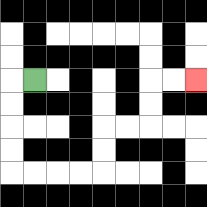{'start': '[1, 3]', 'end': '[8, 3]', 'path_directions': 'L,D,D,D,D,R,R,R,R,U,U,R,R,U,U,R,R', 'path_coordinates': '[[1, 3], [0, 3], [0, 4], [0, 5], [0, 6], [0, 7], [1, 7], [2, 7], [3, 7], [4, 7], [4, 6], [4, 5], [5, 5], [6, 5], [6, 4], [6, 3], [7, 3], [8, 3]]'}